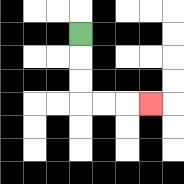{'start': '[3, 1]', 'end': '[6, 4]', 'path_directions': 'D,D,D,R,R,R', 'path_coordinates': '[[3, 1], [3, 2], [3, 3], [3, 4], [4, 4], [5, 4], [6, 4]]'}